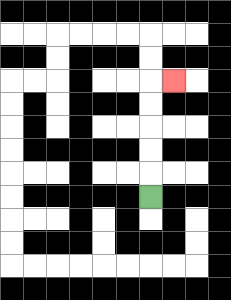{'start': '[6, 8]', 'end': '[7, 3]', 'path_directions': 'U,U,U,U,U,R', 'path_coordinates': '[[6, 8], [6, 7], [6, 6], [6, 5], [6, 4], [6, 3], [7, 3]]'}